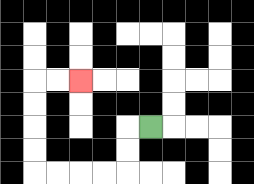{'start': '[6, 5]', 'end': '[3, 3]', 'path_directions': 'L,D,D,L,L,L,L,U,U,U,U,R,R', 'path_coordinates': '[[6, 5], [5, 5], [5, 6], [5, 7], [4, 7], [3, 7], [2, 7], [1, 7], [1, 6], [1, 5], [1, 4], [1, 3], [2, 3], [3, 3]]'}